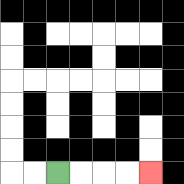{'start': '[2, 7]', 'end': '[6, 7]', 'path_directions': 'R,R,R,R', 'path_coordinates': '[[2, 7], [3, 7], [4, 7], [5, 7], [6, 7]]'}